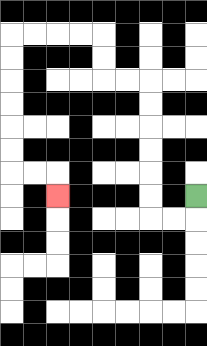{'start': '[8, 8]', 'end': '[2, 8]', 'path_directions': 'D,L,L,U,U,U,U,U,U,L,L,U,U,L,L,L,L,D,D,D,D,D,D,R,R,D', 'path_coordinates': '[[8, 8], [8, 9], [7, 9], [6, 9], [6, 8], [6, 7], [6, 6], [6, 5], [6, 4], [6, 3], [5, 3], [4, 3], [4, 2], [4, 1], [3, 1], [2, 1], [1, 1], [0, 1], [0, 2], [0, 3], [0, 4], [0, 5], [0, 6], [0, 7], [1, 7], [2, 7], [2, 8]]'}